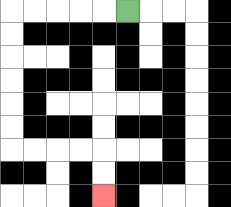{'start': '[5, 0]', 'end': '[4, 8]', 'path_directions': 'L,L,L,L,L,D,D,D,D,D,D,R,R,R,R,D,D', 'path_coordinates': '[[5, 0], [4, 0], [3, 0], [2, 0], [1, 0], [0, 0], [0, 1], [0, 2], [0, 3], [0, 4], [0, 5], [0, 6], [1, 6], [2, 6], [3, 6], [4, 6], [4, 7], [4, 8]]'}